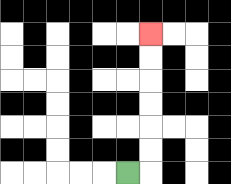{'start': '[5, 7]', 'end': '[6, 1]', 'path_directions': 'R,U,U,U,U,U,U', 'path_coordinates': '[[5, 7], [6, 7], [6, 6], [6, 5], [6, 4], [6, 3], [6, 2], [6, 1]]'}